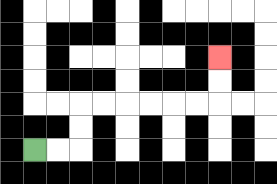{'start': '[1, 6]', 'end': '[9, 2]', 'path_directions': 'R,R,U,U,R,R,R,R,R,R,U,U', 'path_coordinates': '[[1, 6], [2, 6], [3, 6], [3, 5], [3, 4], [4, 4], [5, 4], [6, 4], [7, 4], [8, 4], [9, 4], [9, 3], [9, 2]]'}